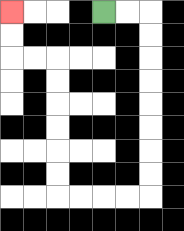{'start': '[4, 0]', 'end': '[0, 0]', 'path_directions': 'R,R,D,D,D,D,D,D,D,D,L,L,L,L,U,U,U,U,U,U,L,L,U,U', 'path_coordinates': '[[4, 0], [5, 0], [6, 0], [6, 1], [6, 2], [6, 3], [6, 4], [6, 5], [6, 6], [6, 7], [6, 8], [5, 8], [4, 8], [3, 8], [2, 8], [2, 7], [2, 6], [2, 5], [2, 4], [2, 3], [2, 2], [1, 2], [0, 2], [0, 1], [0, 0]]'}